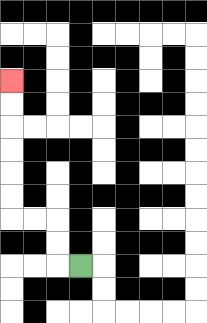{'start': '[3, 11]', 'end': '[0, 3]', 'path_directions': 'L,U,U,L,L,U,U,U,U,U,U', 'path_coordinates': '[[3, 11], [2, 11], [2, 10], [2, 9], [1, 9], [0, 9], [0, 8], [0, 7], [0, 6], [0, 5], [0, 4], [0, 3]]'}